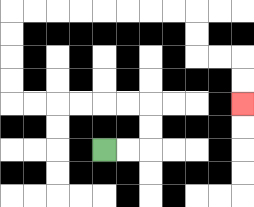{'start': '[4, 6]', 'end': '[10, 4]', 'path_directions': 'R,R,U,U,L,L,L,L,L,L,U,U,U,U,R,R,R,R,R,R,R,R,D,D,R,R,D,D', 'path_coordinates': '[[4, 6], [5, 6], [6, 6], [6, 5], [6, 4], [5, 4], [4, 4], [3, 4], [2, 4], [1, 4], [0, 4], [0, 3], [0, 2], [0, 1], [0, 0], [1, 0], [2, 0], [3, 0], [4, 0], [5, 0], [6, 0], [7, 0], [8, 0], [8, 1], [8, 2], [9, 2], [10, 2], [10, 3], [10, 4]]'}